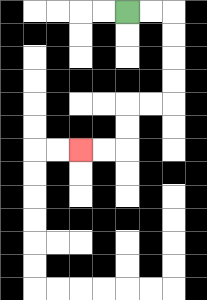{'start': '[5, 0]', 'end': '[3, 6]', 'path_directions': 'R,R,D,D,D,D,L,L,D,D,L,L', 'path_coordinates': '[[5, 0], [6, 0], [7, 0], [7, 1], [7, 2], [7, 3], [7, 4], [6, 4], [5, 4], [5, 5], [5, 6], [4, 6], [3, 6]]'}